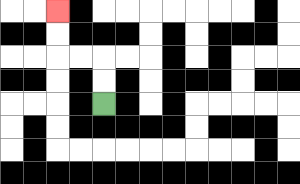{'start': '[4, 4]', 'end': '[2, 0]', 'path_directions': 'U,U,L,L,U,U', 'path_coordinates': '[[4, 4], [4, 3], [4, 2], [3, 2], [2, 2], [2, 1], [2, 0]]'}